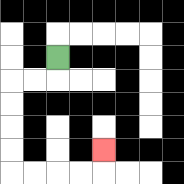{'start': '[2, 2]', 'end': '[4, 6]', 'path_directions': 'D,L,L,D,D,D,D,R,R,R,R,U', 'path_coordinates': '[[2, 2], [2, 3], [1, 3], [0, 3], [0, 4], [0, 5], [0, 6], [0, 7], [1, 7], [2, 7], [3, 7], [4, 7], [4, 6]]'}